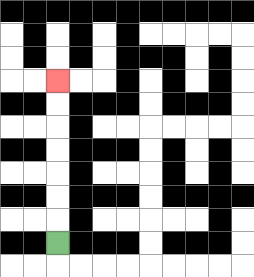{'start': '[2, 10]', 'end': '[2, 3]', 'path_directions': 'U,U,U,U,U,U,U', 'path_coordinates': '[[2, 10], [2, 9], [2, 8], [2, 7], [2, 6], [2, 5], [2, 4], [2, 3]]'}